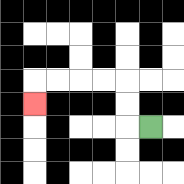{'start': '[6, 5]', 'end': '[1, 4]', 'path_directions': 'L,U,U,L,L,L,L,D', 'path_coordinates': '[[6, 5], [5, 5], [5, 4], [5, 3], [4, 3], [3, 3], [2, 3], [1, 3], [1, 4]]'}